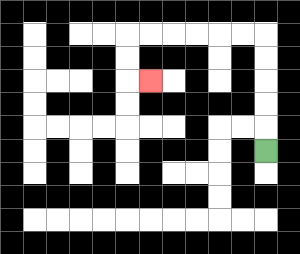{'start': '[11, 6]', 'end': '[6, 3]', 'path_directions': 'U,U,U,U,U,L,L,L,L,L,L,D,D,R', 'path_coordinates': '[[11, 6], [11, 5], [11, 4], [11, 3], [11, 2], [11, 1], [10, 1], [9, 1], [8, 1], [7, 1], [6, 1], [5, 1], [5, 2], [5, 3], [6, 3]]'}